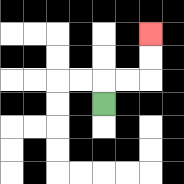{'start': '[4, 4]', 'end': '[6, 1]', 'path_directions': 'U,R,R,U,U', 'path_coordinates': '[[4, 4], [4, 3], [5, 3], [6, 3], [6, 2], [6, 1]]'}